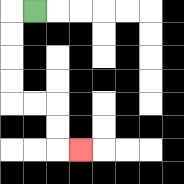{'start': '[1, 0]', 'end': '[3, 6]', 'path_directions': 'L,D,D,D,D,R,R,D,D,R', 'path_coordinates': '[[1, 0], [0, 0], [0, 1], [0, 2], [0, 3], [0, 4], [1, 4], [2, 4], [2, 5], [2, 6], [3, 6]]'}